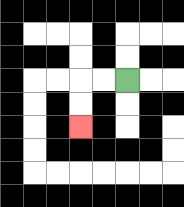{'start': '[5, 3]', 'end': '[3, 5]', 'path_directions': 'L,L,D,D', 'path_coordinates': '[[5, 3], [4, 3], [3, 3], [3, 4], [3, 5]]'}